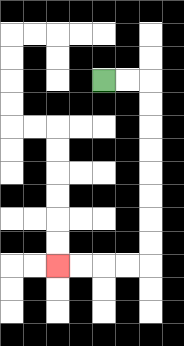{'start': '[4, 3]', 'end': '[2, 11]', 'path_directions': 'R,R,D,D,D,D,D,D,D,D,L,L,L,L', 'path_coordinates': '[[4, 3], [5, 3], [6, 3], [6, 4], [6, 5], [6, 6], [6, 7], [6, 8], [6, 9], [6, 10], [6, 11], [5, 11], [4, 11], [3, 11], [2, 11]]'}